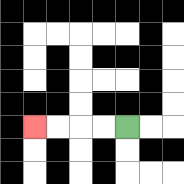{'start': '[5, 5]', 'end': '[1, 5]', 'path_directions': 'L,L,L,L', 'path_coordinates': '[[5, 5], [4, 5], [3, 5], [2, 5], [1, 5]]'}